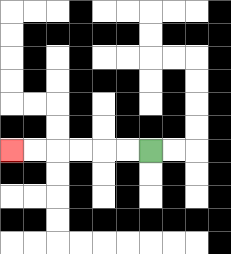{'start': '[6, 6]', 'end': '[0, 6]', 'path_directions': 'L,L,L,L,L,L', 'path_coordinates': '[[6, 6], [5, 6], [4, 6], [3, 6], [2, 6], [1, 6], [0, 6]]'}